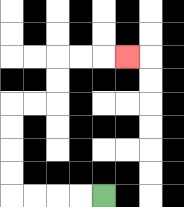{'start': '[4, 8]', 'end': '[5, 2]', 'path_directions': 'L,L,L,L,U,U,U,U,R,R,U,U,R,R,R', 'path_coordinates': '[[4, 8], [3, 8], [2, 8], [1, 8], [0, 8], [0, 7], [0, 6], [0, 5], [0, 4], [1, 4], [2, 4], [2, 3], [2, 2], [3, 2], [4, 2], [5, 2]]'}